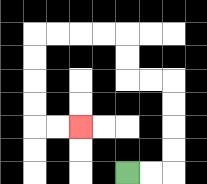{'start': '[5, 7]', 'end': '[3, 5]', 'path_directions': 'R,R,U,U,U,U,L,L,U,U,L,L,L,L,D,D,D,D,R,R', 'path_coordinates': '[[5, 7], [6, 7], [7, 7], [7, 6], [7, 5], [7, 4], [7, 3], [6, 3], [5, 3], [5, 2], [5, 1], [4, 1], [3, 1], [2, 1], [1, 1], [1, 2], [1, 3], [1, 4], [1, 5], [2, 5], [3, 5]]'}